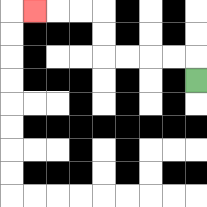{'start': '[8, 3]', 'end': '[1, 0]', 'path_directions': 'U,L,L,L,L,U,U,L,L,L', 'path_coordinates': '[[8, 3], [8, 2], [7, 2], [6, 2], [5, 2], [4, 2], [4, 1], [4, 0], [3, 0], [2, 0], [1, 0]]'}